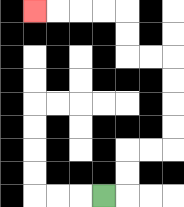{'start': '[4, 8]', 'end': '[1, 0]', 'path_directions': 'R,U,U,R,R,U,U,U,U,L,L,U,U,L,L,L,L', 'path_coordinates': '[[4, 8], [5, 8], [5, 7], [5, 6], [6, 6], [7, 6], [7, 5], [7, 4], [7, 3], [7, 2], [6, 2], [5, 2], [5, 1], [5, 0], [4, 0], [3, 0], [2, 0], [1, 0]]'}